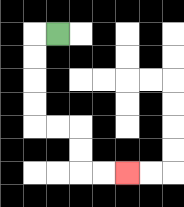{'start': '[2, 1]', 'end': '[5, 7]', 'path_directions': 'L,D,D,D,D,R,R,D,D,R,R', 'path_coordinates': '[[2, 1], [1, 1], [1, 2], [1, 3], [1, 4], [1, 5], [2, 5], [3, 5], [3, 6], [3, 7], [4, 7], [5, 7]]'}